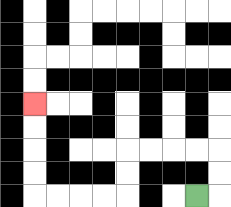{'start': '[8, 8]', 'end': '[1, 4]', 'path_directions': 'R,U,U,L,L,L,L,D,D,L,L,L,L,U,U,U,U', 'path_coordinates': '[[8, 8], [9, 8], [9, 7], [9, 6], [8, 6], [7, 6], [6, 6], [5, 6], [5, 7], [5, 8], [4, 8], [3, 8], [2, 8], [1, 8], [1, 7], [1, 6], [1, 5], [1, 4]]'}